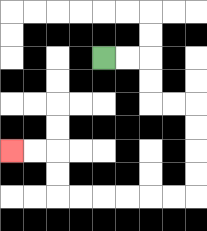{'start': '[4, 2]', 'end': '[0, 6]', 'path_directions': 'R,R,D,D,R,R,D,D,D,D,L,L,L,L,L,L,U,U,L,L', 'path_coordinates': '[[4, 2], [5, 2], [6, 2], [6, 3], [6, 4], [7, 4], [8, 4], [8, 5], [8, 6], [8, 7], [8, 8], [7, 8], [6, 8], [5, 8], [4, 8], [3, 8], [2, 8], [2, 7], [2, 6], [1, 6], [0, 6]]'}